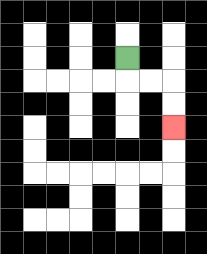{'start': '[5, 2]', 'end': '[7, 5]', 'path_directions': 'D,R,R,D,D', 'path_coordinates': '[[5, 2], [5, 3], [6, 3], [7, 3], [7, 4], [7, 5]]'}